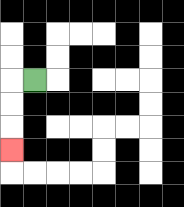{'start': '[1, 3]', 'end': '[0, 6]', 'path_directions': 'L,D,D,D', 'path_coordinates': '[[1, 3], [0, 3], [0, 4], [0, 5], [0, 6]]'}